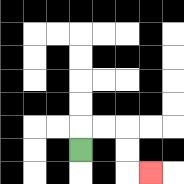{'start': '[3, 6]', 'end': '[6, 7]', 'path_directions': 'U,R,R,D,D,R', 'path_coordinates': '[[3, 6], [3, 5], [4, 5], [5, 5], [5, 6], [5, 7], [6, 7]]'}